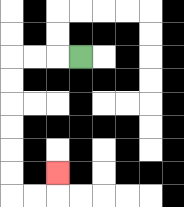{'start': '[3, 2]', 'end': '[2, 7]', 'path_directions': 'L,L,L,D,D,D,D,D,D,R,R,U', 'path_coordinates': '[[3, 2], [2, 2], [1, 2], [0, 2], [0, 3], [0, 4], [0, 5], [0, 6], [0, 7], [0, 8], [1, 8], [2, 8], [2, 7]]'}